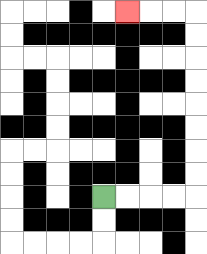{'start': '[4, 8]', 'end': '[5, 0]', 'path_directions': 'R,R,R,R,U,U,U,U,U,U,U,U,L,L,L', 'path_coordinates': '[[4, 8], [5, 8], [6, 8], [7, 8], [8, 8], [8, 7], [8, 6], [8, 5], [8, 4], [8, 3], [8, 2], [8, 1], [8, 0], [7, 0], [6, 0], [5, 0]]'}